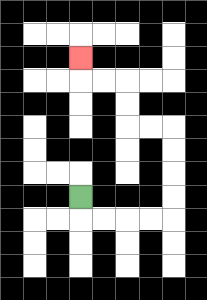{'start': '[3, 8]', 'end': '[3, 2]', 'path_directions': 'D,R,R,R,R,U,U,U,U,L,L,U,U,L,L,U', 'path_coordinates': '[[3, 8], [3, 9], [4, 9], [5, 9], [6, 9], [7, 9], [7, 8], [7, 7], [7, 6], [7, 5], [6, 5], [5, 5], [5, 4], [5, 3], [4, 3], [3, 3], [3, 2]]'}